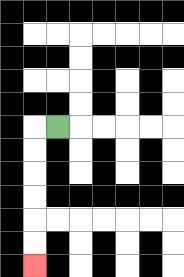{'start': '[2, 5]', 'end': '[1, 11]', 'path_directions': 'L,D,D,D,D,D,D', 'path_coordinates': '[[2, 5], [1, 5], [1, 6], [1, 7], [1, 8], [1, 9], [1, 10], [1, 11]]'}